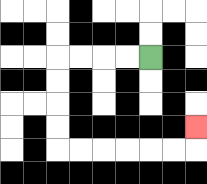{'start': '[6, 2]', 'end': '[8, 5]', 'path_directions': 'L,L,L,L,D,D,D,D,R,R,R,R,R,R,U', 'path_coordinates': '[[6, 2], [5, 2], [4, 2], [3, 2], [2, 2], [2, 3], [2, 4], [2, 5], [2, 6], [3, 6], [4, 6], [5, 6], [6, 6], [7, 6], [8, 6], [8, 5]]'}